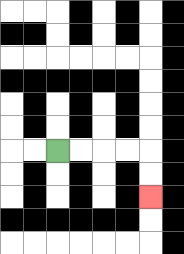{'start': '[2, 6]', 'end': '[6, 8]', 'path_directions': 'R,R,R,R,D,D', 'path_coordinates': '[[2, 6], [3, 6], [4, 6], [5, 6], [6, 6], [6, 7], [6, 8]]'}